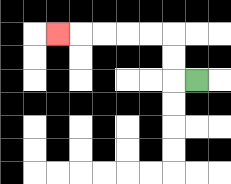{'start': '[8, 3]', 'end': '[2, 1]', 'path_directions': 'L,U,U,L,L,L,L,L', 'path_coordinates': '[[8, 3], [7, 3], [7, 2], [7, 1], [6, 1], [5, 1], [4, 1], [3, 1], [2, 1]]'}